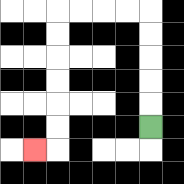{'start': '[6, 5]', 'end': '[1, 6]', 'path_directions': 'U,U,U,U,U,L,L,L,L,D,D,D,D,D,D,L', 'path_coordinates': '[[6, 5], [6, 4], [6, 3], [6, 2], [6, 1], [6, 0], [5, 0], [4, 0], [3, 0], [2, 0], [2, 1], [2, 2], [2, 3], [2, 4], [2, 5], [2, 6], [1, 6]]'}